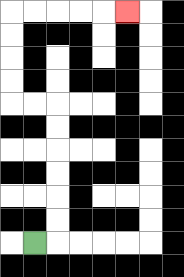{'start': '[1, 10]', 'end': '[5, 0]', 'path_directions': 'R,U,U,U,U,U,U,L,L,U,U,U,U,R,R,R,R,R', 'path_coordinates': '[[1, 10], [2, 10], [2, 9], [2, 8], [2, 7], [2, 6], [2, 5], [2, 4], [1, 4], [0, 4], [0, 3], [0, 2], [0, 1], [0, 0], [1, 0], [2, 0], [3, 0], [4, 0], [5, 0]]'}